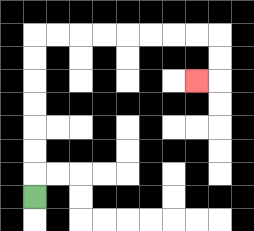{'start': '[1, 8]', 'end': '[8, 3]', 'path_directions': 'U,U,U,U,U,U,U,R,R,R,R,R,R,R,R,D,D,L', 'path_coordinates': '[[1, 8], [1, 7], [1, 6], [1, 5], [1, 4], [1, 3], [1, 2], [1, 1], [2, 1], [3, 1], [4, 1], [5, 1], [6, 1], [7, 1], [8, 1], [9, 1], [9, 2], [9, 3], [8, 3]]'}